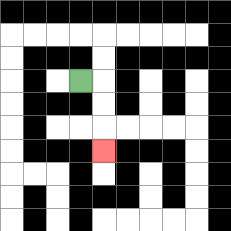{'start': '[3, 3]', 'end': '[4, 6]', 'path_directions': 'R,D,D,D', 'path_coordinates': '[[3, 3], [4, 3], [4, 4], [4, 5], [4, 6]]'}